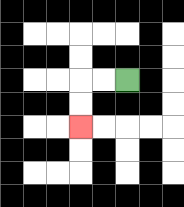{'start': '[5, 3]', 'end': '[3, 5]', 'path_directions': 'L,L,D,D', 'path_coordinates': '[[5, 3], [4, 3], [3, 3], [3, 4], [3, 5]]'}